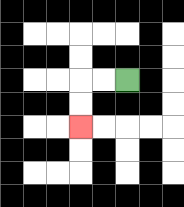{'start': '[5, 3]', 'end': '[3, 5]', 'path_directions': 'L,L,D,D', 'path_coordinates': '[[5, 3], [4, 3], [3, 3], [3, 4], [3, 5]]'}